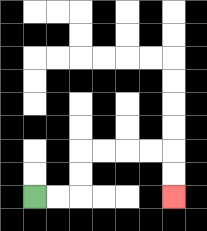{'start': '[1, 8]', 'end': '[7, 8]', 'path_directions': 'R,R,U,U,R,R,R,R,D,D', 'path_coordinates': '[[1, 8], [2, 8], [3, 8], [3, 7], [3, 6], [4, 6], [5, 6], [6, 6], [7, 6], [7, 7], [7, 8]]'}